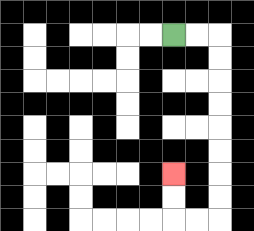{'start': '[7, 1]', 'end': '[7, 7]', 'path_directions': 'R,R,D,D,D,D,D,D,D,D,L,L,U,U', 'path_coordinates': '[[7, 1], [8, 1], [9, 1], [9, 2], [9, 3], [9, 4], [9, 5], [9, 6], [9, 7], [9, 8], [9, 9], [8, 9], [7, 9], [7, 8], [7, 7]]'}